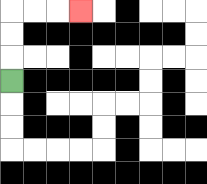{'start': '[0, 3]', 'end': '[3, 0]', 'path_directions': 'U,U,U,R,R,R', 'path_coordinates': '[[0, 3], [0, 2], [0, 1], [0, 0], [1, 0], [2, 0], [3, 0]]'}